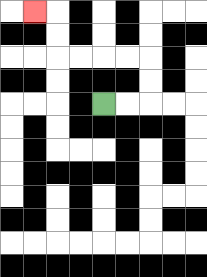{'start': '[4, 4]', 'end': '[1, 0]', 'path_directions': 'R,R,U,U,L,L,L,L,U,U,L', 'path_coordinates': '[[4, 4], [5, 4], [6, 4], [6, 3], [6, 2], [5, 2], [4, 2], [3, 2], [2, 2], [2, 1], [2, 0], [1, 0]]'}